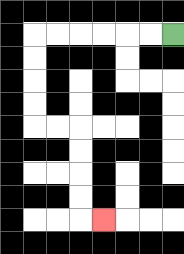{'start': '[7, 1]', 'end': '[4, 9]', 'path_directions': 'L,L,L,L,L,L,D,D,D,D,R,R,D,D,D,D,R', 'path_coordinates': '[[7, 1], [6, 1], [5, 1], [4, 1], [3, 1], [2, 1], [1, 1], [1, 2], [1, 3], [1, 4], [1, 5], [2, 5], [3, 5], [3, 6], [3, 7], [3, 8], [3, 9], [4, 9]]'}